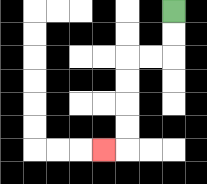{'start': '[7, 0]', 'end': '[4, 6]', 'path_directions': 'D,D,L,L,D,D,D,D,L', 'path_coordinates': '[[7, 0], [7, 1], [7, 2], [6, 2], [5, 2], [5, 3], [5, 4], [5, 5], [5, 6], [4, 6]]'}